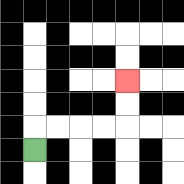{'start': '[1, 6]', 'end': '[5, 3]', 'path_directions': 'U,R,R,R,R,U,U', 'path_coordinates': '[[1, 6], [1, 5], [2, 5], [3, 5], [4, 5], [5, 5], [5, 4], [5, 3]]'}